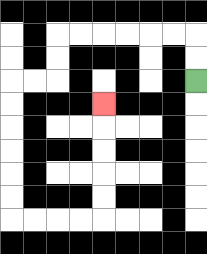{'start': '[8, 3]', 'end': '[4, 4]', 'path_directions': 'U,U,L,L,L,L,L,L,D,D,L,L,D,D,D,D,D,D,R,R,R,R,U,U,U,U,U', 'path_coordinates': '[[8, 3], [8, 2], [8, 1], [7, 1], [6, 1], [5, 1], [4, 1], [3, 1], [2, 1], [2, 2], [2, 3], [1, 3], [0, 3], [0, 4], [0, 5], [0, 6], [0, 7], [0, 8], [0, 9], [1, 9], [2, 9], [3, 9], [4, 9], [4, 8], [4, 7], [4, 6], [4, 5], [4, 4]]'}